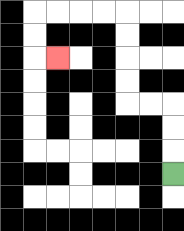{'start': '[7, 7]', 'end': '[2, 2]', 'path_directions': 'U,U,U,L,L,U,U,U,U,L,L,L,L,D,D,R', 'path_coordinates': '[[7, 7], [7, 6], [7, 5], [7, 4], [6, 4], [5, 4], [5, 3], [5, 2], [5, 1], [5, 0], [4, 0], [3, 0], [2, 0], [1, 0], [1, 1], [1, 2], [2, 2]]'}